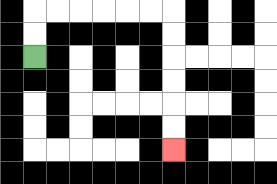{'start': '[1, 2]', 'end': '[7, 6]', 'path_directions': 'U,U,R,R,R,R,R,R,D,D,D,D,D,D', 'path_coordinates': '[[1, 2], [1, 1], [1, 0], [2, 0], [3, 0], [4, 0], [5, 0], [6, 0], [7, 0], [7, 1], [7, 2], [7, 3], [7, 4], [7, 5], [7, 6]]'}